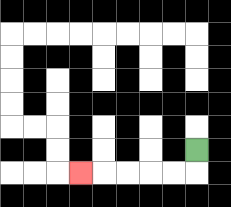{'start': '[8, 6]', 'end': '[3, 7]', 'path_directions': 'D,L,L,L,L,L', 'path_coordinates': '[[8, 6], [8, 7], [7, 7], [6, 7], [5, 7], [4, 7], [3, 7]]'}